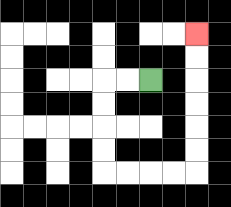{'start': '[6, 3]', 'end': '[8, 1]', 'path_directions': 'L,L,D,D,D,D,R,R,R,R,U,U,U,U,U,U', 'path_coordinates': '[[6, 3], [5, 3], [4, 3], [4, 4], [4, 5], [4, 6], [4, 7], [5, 7], [6, 7], [7, 7], [8, 7], [8, 6], [8, 5], [8, 4], [8, 3], [8, 2], [8, 1]]'}